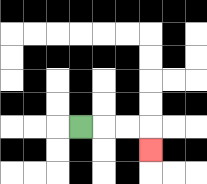{'start': '[3, 5]', 'end': '[6, 6]', 'path_directions': 'R,R,R,D', 'path_coordinates': '[[3, 5], [4, 5], [5, 5], [6, 5], [6, 6]]'}